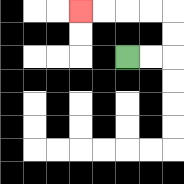{'start': '[5, 2]', 'end': '[3, 0]', 'path_directions': 'R,R,U,U,L,L,L,L', 'path_coordinates': '[[5, 2], [6, 2], [7, 2], [7, 1], [7, 0], [6, 0], [5, 0], [4, 0], [3, 0]]'}